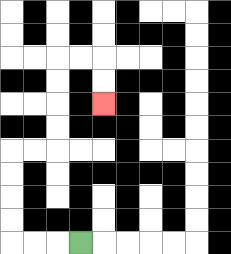{'start': '[3, 10]', 'end': '[4, 4]', 'path_directions': 'L,L,L,U,U,U,U,R,R,U,U,U,U,R,R,D,D', 'path_coordinates': '[[3, 10], [2, 10], [1, 10], [0, 10], [0, 9], [0, 8], [0, 7], [0, 6], [1, 6], [2, 6], [2, 5], [2, 4], [2, 3], [2, 2], [3, 2], [4, 2], [4, 3], [4, 4]]'}